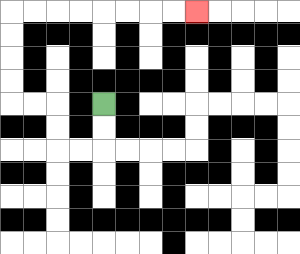{'start': '[4, 4]', 'end': '[8, 0]', 'path_directions': 'D,D,L,L,U,U,L,L,U,U,U,U,R,R,R,R,R,R,R,R', 'path_coordinates': '[[4, 4], [4, 5], [4, 6], [3, 6], [2, 6], [2, 5], [2, 4], [1, 4], [0, 4], [0, 3], [0, 2], [0, 1], [0, 0], [1, 0], [2, 0], [3, 0], [4, 0], [5, 0], [6, 0], [7, 0], [8, 0]]'}